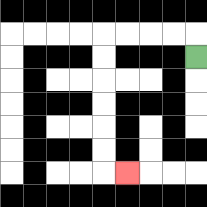{'start': '[8, 2]', 'end': '[5, 7]', 'path_directions': 'U,L,L,L,L,D,D,D,D,D,D,R', 'path_coordinates': '[[8, 2], [8, 1], [7, 1], [6, 1], [5, 1], [4, 1], [4, 2], [4, 3], [4, 4], [4, 5], [4, 6], [4, 7], [5, 7]]'}